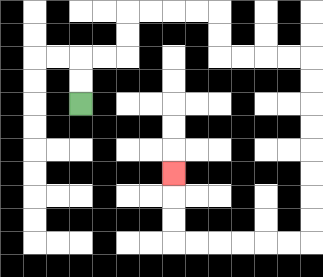{'start': '[3, 4]', 'end': '[7, 7]', 'path_directions': 'U,U,R,R,U,U,R,R,R,R,D,D,R,R,R,R,D,D,D,D,D,D,D,D,L,L,L,L,L,L,U,U,U', 'path_coordinates': '[[3, 4], [3, 3], [3, 2], [4, 2], [5, 2], [5, 1], [5, 0], [6, 0], [7, 0], [8, 0], [9, 0], [9, 1], [9, 2], [10, 2], [11, 2], [12, 2], [13, 2], [13, 3], [13, 4], [13, 5], [13, 6], [13, 7], [13, 8], [13, 9], [13, 10], [12, 10], [11, 10], [10, 10], [9, 10], [8, 10], [7, 10], [7, 9], [7, 8], [7, 7]]'}